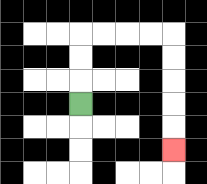{'start': '[3, 4]', 'end': '[7, 6]', 'path_directions': 'U,U,U,R,R,R,R,D,D,D,D,D', 'path_coordinates': '[[3, 4], [3, 3], [3, 2], [3, 1], [4, 1], [5, 1], [6, 1], [7, 1], [7, 2], [7, 3], [7, 4], [7, 5], [7, 6]]'}